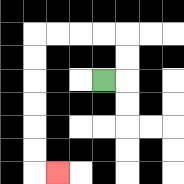{'start': '[4, 3]', 'end': '[2, 7]', 'path_directions': 'R,U,U,L,L,L,L,D,D,D,D,D,D,R', 'path_coordinates': '[[4, 3], [5, 3], [5, 2], [5, 1], [4, 1], [3, 1], [2, 1], [1, 1], [1, 2], [1, 3], [1, 4], [1, 5], [1, 6], [1, 7], [2, 7]]'}